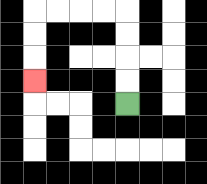{'start': '[5, 4]', 'end': '[1, 3]', 'path_directions': 'U,U,U,U,L,L,L,L,D,D,D', 'path_coordinates': '[[5, 4], [5, 3], [5, 2], [5, 1], [5, 0], [4, 0], [3, 0], [2, 0], [1, 0], [1, 1], [1, 2], [1, 3]]'}